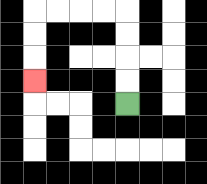{'start': '[5, 4]', 'end': '[1, 3]', 'path_directions': 'U,U,U,U,L,L,L,L,D,D,D', 'path_coordinates': '[[5, 4], [5, 3], [5, 2], [5, 1], [5, 0], [4, 0], [3, 0], [2, 0], [1, 0], [1, 1], [1, 2], [1, 3]]'}